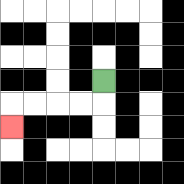{'start': '[4, 3]', 'end': '[0, 5]', 'path_directions': 'D,L,L,L,L,D', 'path_coordinates': '[[4, 3], [4, 4], [3, 4], [2, 4], [1, 4], [0, 4], [0, 5]]'}